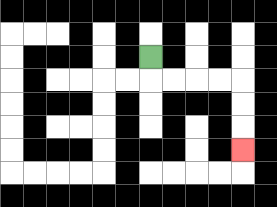{'start': '[6, 2]', 'end': '[10, 6]', 'path_directions': 'D,R,R,R,R,D,D,D', 'path_coordinates': '[[6, 2], [6, 3], [7, 3], [8, 3], [9, 3], [10, 3], [10, 4], [10, 5], [10, 6]]'}